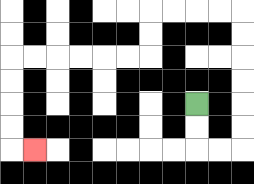{'start': '[8, 4]', 'end': '[1, 6]', 'path_directions': 'D,D,R,R,U,U,U,U,U,U,L,L,L,L,D,D,L,L,L,L,L,L,D,D,D,D,R', 'path_coordinates': '[[8, 4], [8, 5], [8, 6], [9, 6], [10, 6], [10, 5], [10, 4], [10, 3], [10, 2], [10, 1], [10, 0], [9, 0], [8, 0], [7, 0], [6, 0], [6, 1], [6, 2], [5, 2], [4, 2], [3, 2], [2, 2], [1, 2], [0, 2], [0, 3], [0, 4], [0, 5], [0, 6], [1, 6]]'}